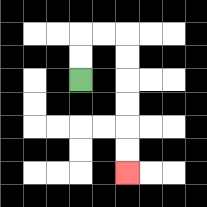{'start': '[3, 3]', 'end': '[5, 7]', 'path_directions': 'U,U,R,R,D,D,D,D,D,D', 'path_coordinates': '[[3, 3], [3, 2], [3, 1], [4, 1], [5, 1], [5, 2], [5, 3], [5, 4], [5, 5], [5, 6], [5, 7]]'}